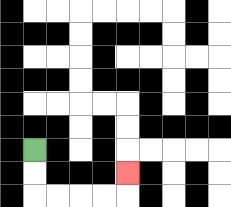{'start': '[1, 6]', 'end': '[5, 7]', 'path_directions': 'D,D,R,R,R,R,U', 'path_coordinates': '[[1, 6], [1, 7], [1, 8], [2, 8], [3, 8], [4, 8], [5, 8], [5, 7]]'}